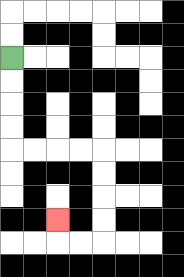{'start': '[0, 2]', 'end': '[2, 9]', 'path_directions': 'D,D,D,D,R,R,R,R,D,D,D,D,L,L,U', 'path_coordinates': '[[0, 2], [0, 3], [0, 4], [0, 5], [0, 6], [1, 6], [2, 6], [3, 6], [4, 6], [4, 7], [4, 8], [4, 9], [4, 10], [3, 10], [2, 10], [2, 9]]'}